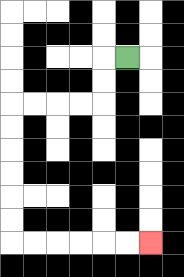{'start': '[5, 2]', 'end': '[6, 10]', 'path_directions': 'L,D,D,L,L,L,L,D,D,D,D,D,D,R,R,R,R,R,R', 'path_coordinates': '[[5, 2], [4, 2], [4, 3], [4, 4], [3, 4], [2, 4], [1, 4], [0, 4], [0, 5], [0, 6], [0, 7], [0, 8], [0, 9], [0, 10], [1, 10], [2, 10], [3, 10], [4, 10], [5, 10], [6, 10]]'}